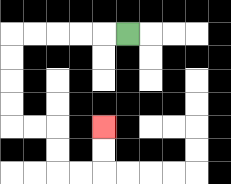{'start': '[5, 1]', 'end': '[4, 5]', 'path_directions': 'L,L,L,L,L,D,D,D,D,R,R,D,D,R,R,U,U', 'path_coordinates': '[[5, 1], [4, 1], [3, 1], [2, 1], [1, 1], [0, 1], [0, 2], [0, 3], [0, 4], [0, 5], [1, 5], [2, 5], [2, 6], [2, 7], [3, 7], [4, 7], [4, 6], [4, 5]]'}